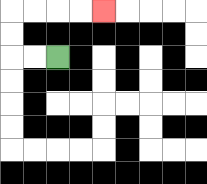{'start': '[2, 2]', 'end': '[4, 0]', 'path_directions': 'L,L,U,U,R,R,R,R', 'path_coordinates': '[[2, 2], [1, 2], [0, 2], [0, 1], [0, 0], [1, 0], [2, 0], [3, 0], [4, 0]]'}